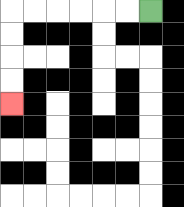{'start': '[6, 0]', 'end': '[0, 4]', 'path_directions': 'L,L,L,L,L,L,D,D,D,D', 'path_coordinates': '[[6, 0], [5, 0], [4, 0], [3, 0], [2, 0], [1, 0], [0, 0], [0, 1], [0, 2], [0, 3], [0, 4]]'}